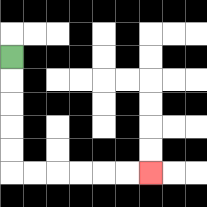{'start': '[0, 2]', 'end': '[6, 7]', 'path_directions': 'D,D,D,D,D,R,R,R,R,R,R', 'path_coordinates': '[[0, 2], [0, 3], [0, 4], [0, 5], [0, 6], [0, 7], [1, 7], [2, 7], [3, 7], [4, 7], [5, 7], [6, 7]]'}